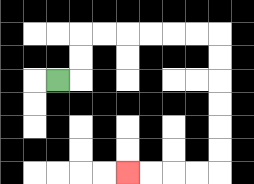{'start': '[2, 3]', 'end': '[5, 7]', 'path_directions': 'R,U,U,R,R,R,R,R,R,D,D,D,D,D,D,L,L,L,L', 'path_coordinates': '[[2, 3], [3, 3], [3, 2], [3, 1], [4, 1], [5, 1], [6, 1], [7, 1], [8, 1], [9, 1], [9, 2], [9, 3], [9, 4], [9, 5], [9, 6], [9, 7], [8, 7], [7, 7], [6, 7], [5, 7]]'}